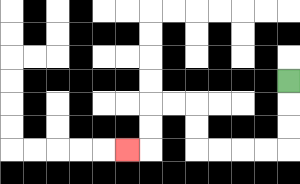{'start': '[12, 3]', 'end': '[5, 6]', 'path_directions': 'D,D,D,L,L,L,L,U,U,L,L,D,D,L', 'path_coordinates': '[[12, 3], [12, 4], [12, 5], [12, 6], [11, 6], [10, 6], [9, 6], [8, 6], [8, 5], [8, 4], [7, 4], [6, 4], [6, 5], [6, 6], [5, 6]]'}